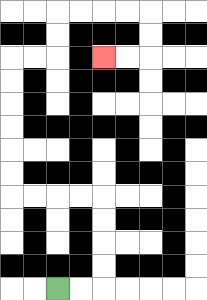{'start': '[2, 12]', 'end': '[4, 2]', 'path_directions': 'R,R,U,U,U,U,L,L,L,L,U,U,U,U,U,U,R,R,U,U,R,R,R,R,D,D,L,L', 'path_coordinates': '[[2, 12], [3, 12], [4, 12], [4, 11], [4, 10], [4, 9], [4, 8], [3, 8], [2, 8], [1, 8], [0, 8], [0, 7], [0, 6], [0, 5], [0, 4], [0, 3], [0, 2], [1, 2], [2, 2], [2, 1], [2, 0], [3, 0], [4, 0], [5, 0], [6, 0], [6, 1], [6, 2], [5, 2], [4, 2]]'}